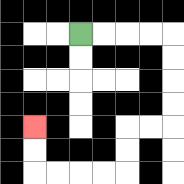{'start': '[3, 1]', 'end': '[1, 5]', 'path_directions': 'R,R,R,R,D,D,D,D,L,L,D,D,L,L,L,L,U,U', 'path_coordinates': '[[3, 1], [4, 1], [5, 1], [6, 1], [7, 1], [7, 2], [7, 3], [7, 4], [7, 5], [6, 5], [5, 5], [5, 6], [5, 7], [4, 7], [3, 7], [2, 7], [1, 7], [1, 6], [1, 5]]'}